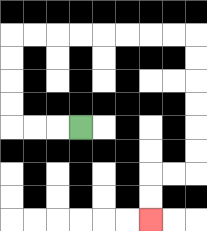{'start': '[3, 5]', 'end': '[6, 9]', 'path_directions': 'L,L,L,U,U,U,U,R,R,R,R,R,R,R,R,D,D,D,D,D,D,L,L,D,D', 'path_coordinates': '[[3, 5], [2, 5], [1, 5], [0, 5], [0, 4], [0, 3], [0, 2], [0, 1], [1, 1], [2, 1], [3, 1], [4, 1], [5, 1], [6, 1], [7, 1], [8, 1], [8, 2], [8, 3], [8, 4], [8, 5], [8, 6], [8, 7], [7, 7], [6, 7], [6, 8], [6, 9]]'}